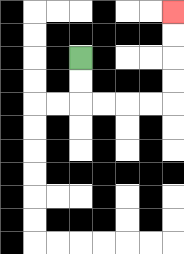{'start': '[3, 2]', 'end': '[7, 0]', 'path_directions': 'D,D,R,R,R,R,U,U,U,U', 'path_coordinates': '[[3, 2], [3, 3], [3, 4], [4, 4], [5, 4], [6, 4], [7, 4], [7, 3], [7, 2], [7, 1], [7, 0]]'}